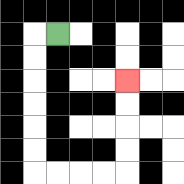{'start': '[2, 1]', 'end': '[5, 3]', 'path_directions': 'L,D,D,D,D,D,D,R,R,R,R,U,U,U,U', 'path_coordinates': '[[2, 1], [1, 1], [1, 2], [1, 3], [1, 4], [1, 5], [1, 6], [1, 7], [2, 7], [3, 7], [4, 7], [5, 7], [5, 6], [5, 5], [5, 4], [5, 3]]'}